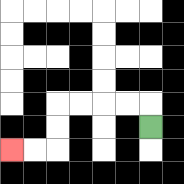{'start': '[6, 5]', 'end': '[0, 6]', 'path_directions': 'U,L,L,L,L,D,D,L,L', 'path_coordinates': '[[6, 5], [6, 4], [5, 4], [4, 4], [3, 4], [2, 4], [2, 5], [2, 6], [1, 6], [0, 6]]'}